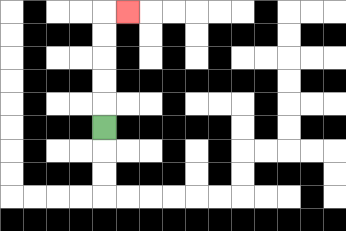{'start': '[4, 5]', 'end': '[5, 0]', 'path_directions': 'U,U,U,U,U,R', 'path_coordinates': '[[4, 5], [4, 4], [4, 3], [4, 2], [4, 1], [4, 0], [5, 0]]'}